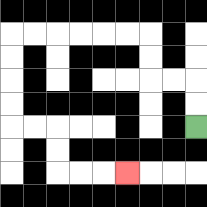{'start': '[8, 5]', 'end': '[5, 7]', 'path_directions': 'U,U,L,L,U,U,L,L,L,L,L,L,D,D,D,D,R,R,D,D,R,R,R', 'path_coordinates': '[[8, 5], [8, 4], [8, 3], [7, 3], [6, 3], [6, 2], [6, 1], [5, 1], [4, 1], [3, 1], [2, 1], [1, 1], [0, 1], [0, 2], [0, 3], [0, 4], [0, 5], [1, 5], [2, 5], [2, 6], [2, 7], [3, 7], [4, 7], [5, 7]]'}